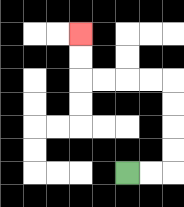{'start': '[5, 7]', 'end': '[3, 1]', 'path_directions': 'R,R,U,U,U,U,L,L,L,L,U,U', 'path_coordinates': '[[5, 7], [6, 7], [7, 7], [7, 6], [7, 5], [7, 4], [7, 3], [6, 3], [5, 3], [4, 3], [3, 3], [3, 2], [3, 1]]'}